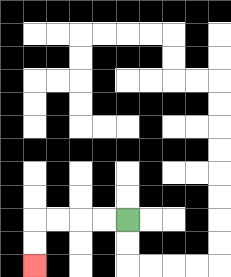{'start': '[5, 9]', 'end': '[1, 11]', 'path_directions': 'L,L,L,L,D,D', 'path_coordinates': '[[5, 9], [4, 9], [3, 9], [2, 9], [1, 9], [1, 10], [1, 11]]'}